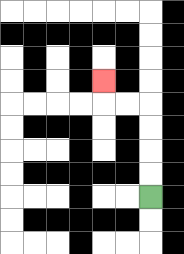{'start': '[6, 8]', 'end': '[4, 3]', 'path_directions': 'U,U,U,U,L,L,U', 'path_coordinates': '[[6, 8], [6, 7], [6, 6], [6, 5], [6, 4], [5, 4], [4, 4], [4, 3]]'}